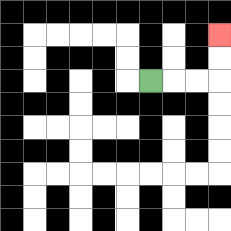{'start': '[6, 3]', 'end': '[9, 1]', 'path_directions': 'R,R,R,U,U', 'path_coordinates': '[[6, 3], [7, 3], [8, 3], [9, 3], [9, 2], [9, 1]]'}